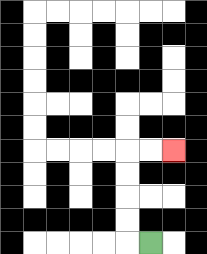{'start': '[6, 10]', 'end': '[7, 6]', 'path_directions': 'L,U,U,U,U,R,R', 'path_coordinates': '[[6, 10], [5, 10], [5, 9], [5, 8], [5, 7], [5, 6], [6, 6], [7, 6]]'}